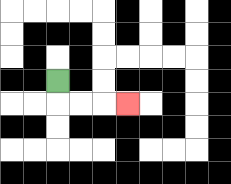{'start': '[2, 3]', 'end': '[5, 4]', 'path_directions': 'D,R,R,R', 'path_coordinates': '[[2, 3], [2, 4], [3, 4], [4, 4], [5, 4]]'}